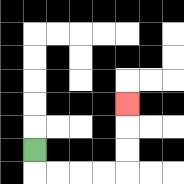{'start': '[1, 6]', 'end': '[5, 4]', 'path_directions': 'D,R,R,R,R,U,U,U', 'path_coordinates': '[[1, 6], [1, 7], [2, 7], [3, 7], [4, 7], [5, 7], [5, 6], [5, 5], [5, 4]]'}